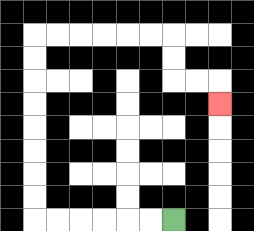{'start': '[7, 9]', 'end': '[9, 4]', 'path_directions': 'L,L,L,L,L,L,U,U,U,U,U,U,U,U,R,R,R,R,R,R,D,D,R,R,D', 'path_coordinates': '[[7, 9], [6, 9], [5, 9], [4, 9], [3, 9], [2, 9], [1, 9], [1, 8], [1, 7], [1, 6], [1, 5], [1, 4], [1, 3], [1, 2], [1, 1], [2, 1], [3, 1], [4, 1], [5, 1], [6, 1], [7, 1], [7, 2], [7, 3], [8, 3], [9, 3], [9, 4]]'}